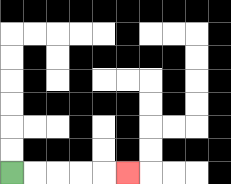{'start': '[0, 7]', 'end': '[5, 7]', 'path_directions': 'R,R,R,R,R', 'path_coordinates': '[[0, 7], [1, 7], [2, 7], [3, 7], [4, 7], [5, 7]]'}